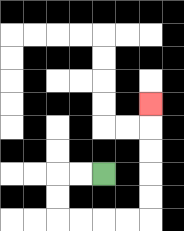{'start': '[4, 7]', 'end': '[6, 4]', 'path_directions': 'L,L,D,D,R,R,R,R,U,U,U,U,U', 'path_coordinates': '[[4, 7], [3, 7], [2, 7], [2, 8], [2, 9], [3, 9], [4, 9], [5, 9], [6, 9], [6, 8], [6, 7], [6, 6], [6, 5], [6, 4]]'}